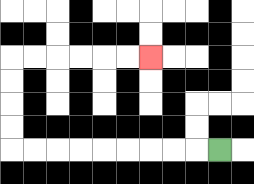{'start': '[9, 6]', 'end': '[6, 2]', 'path_directions': 'L,L,L,L,L,L,L,L,L,U,U,U,U,R,R,R,R,R,R', 'path_coordinates': '[[9, 6], [8, 6], [7, 6], [6, 6], [5, 6], [4, 6], [3, 6], [2, 6], [1, 6], [0, 6], [0, 5], [0, 4], [0, 3], [0, 2], [1, 2], [2, 2], [3, 2], [4, 2], [5, 2], [6, 2]]'}